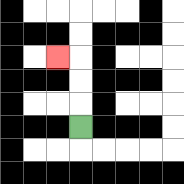{'start': '[3, 5]', 'end': '[2, 2]', 'path_directions': 'U,U,U,L', 'path_coordinates': '[[3, 5], [3, 4], [3, 3], [3, 2], [2, 2]]'}